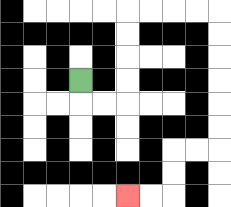{'start': '[3, 3]', 'end': '[5, 8]', 'path_directions': 'D,R,R,U,U,U,U,R,R,R,R,D,D,D,D,D,D,L,L,D,D,L,L', 'path_coordinates': '[[3, 3], [3, 4], [4, 4], [5, 4], [5, 3], [5, 2], [5, 1], [5, 0], [6, 0], [7, 0], [8, 0], [9, 0], [9, 1], [9, 2], [9, 3], [9, 4], [9, 5], [9, 6], [8, 6], [7, 6], [7, 7], [7, 8], [6, 8], [5, 8]]'}